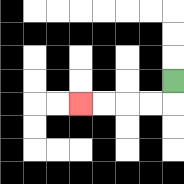{'start': '[7, 3]', 'end': '[3, 4]', 'path_directions': 'D,L,L,L,L', 'path_coordinates': '[[7, 3], [7, 4], [6, 4], [5, 4], [4, 4], [3, 4]]'}